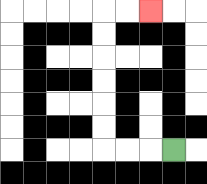{'start': '[7, 6]', 'end': '[6, 0]', 'path_directions': 'L,L,L,U,U,U,U,U,U,R,R', 'path_coordinates': '[[7, 6], [6, 6], [5, 6], [4, 6], [4, 5], [4, 4], [4, 3], [4, 2], [4, 1], [4, 0], [5, 0], [6, 0]]'}